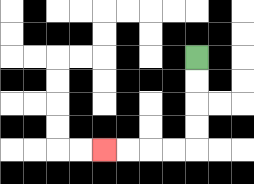{'start': '[8, 2]', 'end': '[4, 6]', 'path_directions': 'D,D,D,D,L,L,L,L', 'path_coordinates': '[[8, 2], [8, 3], [8, 4], [8, 5], [8, 6], [7, 6], [6, 6], [5, 6], [4, 6]]'}